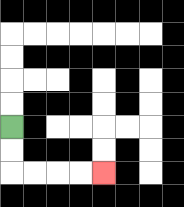{'start': '[0, 5]', 'end': '[4, 7]', 'path_directions': 'D,D,R,R,R,R', 'path_coordinates': '[[0, 5], [0, 6], [0, 7], [1, 7], [2, 7], [3, 7], [4, 7]]'}